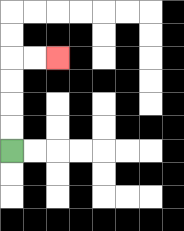{'start': '[0, 6]', 'end': '[2, 2]', 'path_directions': 'U,U,U,U,R,R', 'path_coordinates': '[[0, 6], [0, 5], [0, 4], [0, 3], [0, 2], [1, 2], [2, 2]]'}